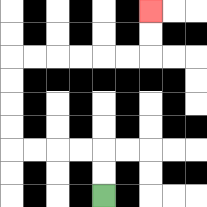{'start': '[4, 8]', 'end': '[6, 0]', 'path_directions': 'U,U,L,L,L,L,U,U,U,U,R,R,R,R,R,R,U,U', 'path_coordinates': '[[4, 8], [4, 7], [4, 6], [3, 6], [2, 6], [1, 6], [0, 6], [0, 5], [0, 4], [0, 3], [0, 2], [1, 2], [2, 2], [3, 2], [4, 2], [5, 2], [6, 2], [6, 1], [6, 0]]'}